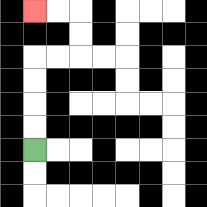{'start': '[1, 6]', 'end': '[1, 0]', 'path_directions': 'U,U,U,U,R,R,U,U,L,L', 'path_coordinates': '[[1, 6], [1, 5], [1, 4], [1, 3], [1, 2], [2, 2], [3, 2], [3, 1], [3, 0], [2, 0], [1, 0]]'}